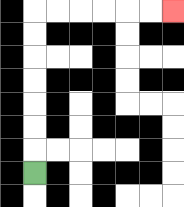{'start': '[1, 7]', 'end': '[7, 0]', 'path_directions': 'U,U,U,U,U,U,U,R,R,R,R,R,R', 'path_coordinates': '[[1, 7], [1, 6], [1, 5], [1, 4], [1, 3], [1, 2], [1, 1], [1, 0], [2, 0], [3, 0], [4, 0], [5, 0], [6, 0], [7, 0]]'}